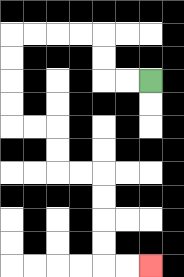{'start': '[6, 3]', 'end': '[6, 11]', 'path_directions': 'L,L,U,U,L,L,L,L,D,D,D,D,R,R,D,D,R,R,D,D,D,D,R,R', 'path_coordinates': '[[6, 3], [5, 3], [4, 3], [4, 2], [4, 1], [3, 1], [2, 1], [1, 1], [0, 1], [0, 2], [0, 3], [0, 4], [0, 5], [1, 5], [2, 5], [2, 6], [2, 7], [3, 7], [4, 7], [4, 8], [4, 9], [4, 10], [4, 11], [5, 11], [6, 11]]'}